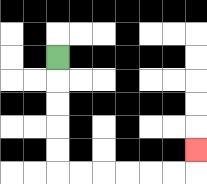{'start': '[2, 2]', 'end': '[8, 6]', 'path_directions': 'D,D,D,D,D,R,R,R,R,R,R,U', 'path_coordinates': '[[2, 2], [2, 3], [2, 4], [2, 5], [2, 6], [2, 7], [3, 7], [4, 7], [5, 7], [6, 7], [7, 7], [8, 7], [8, 6]]'}